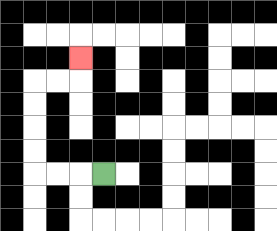{'start': '[4, 7]', 'end': '[3, 2]', 'path_directions': 'L,L,L,U,U,U,U,R,R,U', 'path_coordinates': '[[4, 7], [3, 7], [2, 7], [1, 7], [1, 6], [1, 5], [1, 4], [1, 3], [2, 3], [3, 3], [3, 2]]'}